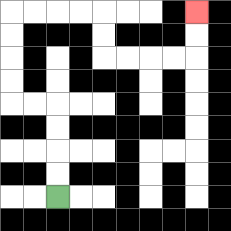{'start': '[2, 8]', 'end': '[8, 0]', 'path_directions': 'U,U,U,U,L,L,U,U,U,U,R,R,R,R,D,D,R,R,R,R,U,U', 'path_coordinates': '[[2, 8], [2, 7], [2, 6], [2, 5], [2, 4], [1, 4], [0, 4], [0, 3], [0, 2], [0, 1], [0, 0], [1, 0], [2, 0], [3, 0], [4, 0], [4, 1], [4, 2], [5, 2], [6, 2], [7, 2], [8, 2], [8, 1], [8, 0]]'}